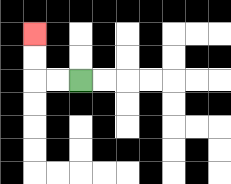{'start': '[3, 3]', 'end': '[1, 1]', 'path_directions': 'L,L,U,U', 'path_coordinates': '[[3, 3], [2, 3], [1, 3], [1, 2], [1, 1]]'}